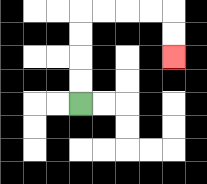{'start': '[3, 4]', 'end': '[7, 2]', 'path_directions': 'U,U,U,U,R,R,R,R,D,D', 'path_coordinates': '[[3, 4], [3, 3], [3, 2], [3, 1], [3, 0], [4, 0], [5, 0], [6, 0], [7, 0], [7, 1], [7, 2]]'}